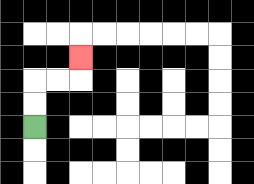{'start': '[1, 5]', 'end': '[3, 2]', 'path_directions': 'U,U,R,R,U', 'path_coordinates': '[[1, 5], [1, 4], [1, 3], [2, 3], [3, 3], [3, 2]]'}